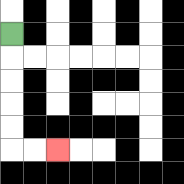{'start': '[0, 1]', 'end': '[2, 6]', 'path_directions': 'D,D,D,D,D,R,R', 'path_coordinates': '[[0, 1], [0, 2], [0, 3], [0, 4], [0, 5], [0, 6], [1, 6], [2, 6]]'}